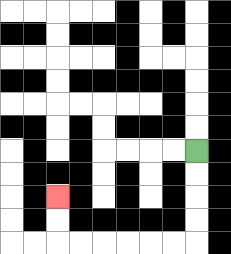{'start': '[8, 6]', 'end': '[2, 8]', 'path_directions': 'D,D,D,D,L,L,L,L,L,L,U,U', 'path_coordinates': '[[8, 6], [8, 7], [8, 8], [8, 9], [8, 10], [7, 10], [6, 10], [5, 10], [4, 10], [3, 10], [2, 10], [2, 9], [2, 8]]'}